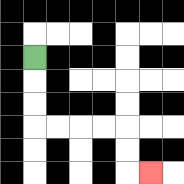{'start': '[1, 2]', 'end': '[6, 7]', 'path_directions': 'D,D,D,R,R,R,R,D,D,R', 'path_coordinates': '[[1, 2], [1, 3], [1, 4], [1, 5], [2, 5], [3, 5], [4, 5], [5, 5], [5, 6], [5, 7], [6, 7]]'}